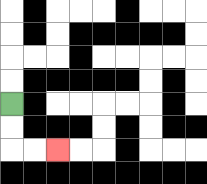{'start': '[0, 4]', 'end': '[2, 6]', 'path_directions': 'D,D,R,R', 'path_coordinates': '[[0, 4], [0, 5], [0, 6], [1, 6], [2, 6]]'}